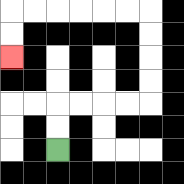{'start': '[2, 6]', 'end': '[0, 2]', 'path_directions': 'U,U,R,R,R,R,U,U,U,U,L,L,L,L,L,L,D,D', 'path_coordinates': '[[2, 6], [2, 5], [2, 4], [3, 4], [4, 4], [5, 4], [6, 4], [6, 3], [6, 2], [6, 1], [6, 0], [5, 0], [4, 0], [3, 0], [2, 0], [1, 0], [0, 0], [0, 1], [0, 2]]'}